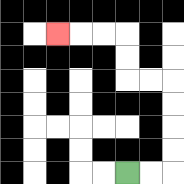{'start': '[5, 7]', 'end': '[2, 1]', 'path_directions': 'R,R,U,U,U,U,L,L,U,U,L,L,L', 'path_coordinates': '[[5, 7], [6, 7], [7, 7], [7, 6], [7, 5], [7, 4], [7, 3], [6, 3], [5, 3], [5, 2], [5, 1], [4, 1], [3, 1], [2, 1]]'}